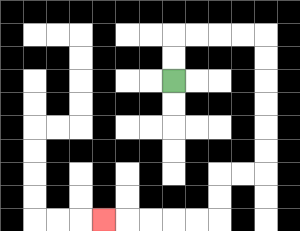{'start': '[7, 3]', 'end': '[4, 9]', 'path_directions': 'U,U,R,R,R,R,D,D,D,D,D,D,L,L,D,D,L,L,L,L,L', 'path_coordinates': '[[7, 3], [7, 2], [7, 1], [8, 1], [9, 1], [10, 1], [11, 1], [11, 2], [11, 3], [11, 4], [11, 5], [11, 6], [11, 7], [10, 7], [9, 7], [9, 8], [9, 9], [8, 9], [7, 9], [6, 9], [5, 9], [4, 9]]'}